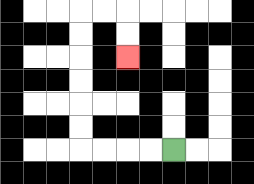{'start': '[7, 6]', 'end': '[5, 2]', 'path_directions': 'L,L,L,L,U,U,U,U,U,U,R,R,D,D', 'path_coordinates': '[[7, 6], [6, 6], [5, 6], [4, 6], [3, 6], [3, 5], [3, 4], [3, 3], [3, 2], [3, 1], [3, 0], [4, 0], [5, 0], [5, 1], [5, 2]]'}